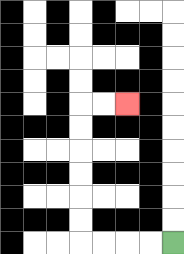{'start': '[7, 10]', 'end': '[5, 4]', 'path_directions': 'L,L,L,L,U,U,U,U,U,U,R,R', 'path_coordinates': '[[7, 10], [6, 10], [5, 10], [4, 10], [3, 10], [3, 9], [3, 8], [3, 7], [3, 6], [3, 5], [3, 4], [4, 4], [5, 4]]'}